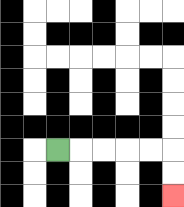{'start': '[2, 6]', 'end': '[7, 8]', 'path_directions': 'R,R,R,R,R,D,D', 'path_coordinates': '[[2, 6], [3, 6], [4, 6], [5, 6], [6, 6], [7, 6], [7, 7], [7, 8]]'}